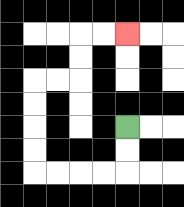{'start': '[5, 5]', 'end': '[5, 1]', 'path_directions': 'D,D,L,L,L,L,U,U,U,U,R,R,U,U,R,R', 'path_coordinates': '[[5, 5], [5, 6], [5, 7], [4, 7], [3, 7], [2, 7], [1, 7], [1, 6], [1, 5], [1, 4], [1, 3], [2, 3], [3, 3], [3, 2], [3, 1], [4, 1], [5, 1]]'}